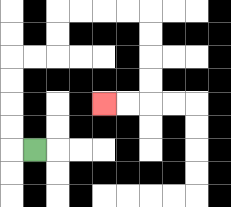{'start': '[1, 6]', 'end': '[4, 4]', 'path_directions': 'L,U,U,U,U,R,R,U,U,R,R,R,R,D,D,D,D,L,L', 'path_coordinates': '[[1, 6], [0, 6], [0, 5], [0, 4], [0, 3], [0, 2], [1, 2], [2, 2], [2, 1], [2, 0], [3, 0], [4, 0], [5, 0], [6, 0], [6, 1], [6, 2], [6, 3], [6, 4], [5, 4], [4, 4]]'}